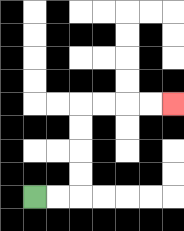{'start': '[1, 8]', 'end': '[7, 4]', 'path_directions': 'R,R,U,U,U,U,R,R,R,R', 'path_coordinates': '[[1, 8], [2, 8], [3, 8], [3, 7], [3, 6], [3, 5], [3, 4], [4, 4], [5, 4], [6, 4], [7, 4]]'}